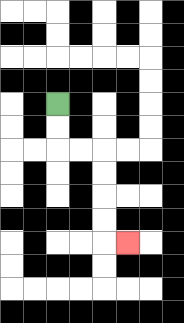{'start': '[2, 4]', 'end': '[5, 10]', 'path_directions': 'D,D,R,R,D,D,D,D,R', 'path_coordinates': '[[2, 4], [2, 5], [2, 6], [3, 6], [4, 6], [4, 7], [4, 8], [4, 9], [4, 10], [5, 10]]'}